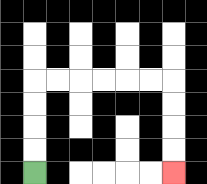{'start': '[1, 7]', 'end': '[7, 7]', 'path_directions': 'U,U,U,U,R,R,R,R,R,R,D,D,D,D', 'path_coordinates': '[[1, 7], [1, 6], [1, 5], [1, 4], [1, 3], [2, 3], [3, 3], [4, 3], [5, 3], [6, 3], [7, 3], [7, 4], [7, 5], [7, 6], [7, 7]]'}